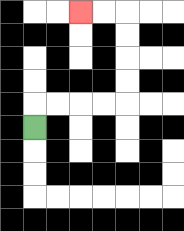{'start': '[1, 5]', 'end': '[3, 0]', 'path_directions': 'U,R,R,R,R,U,U,U,U,L,L', 'path_coordinates': '[[1, 5], [1, 4], [2, 4], [3, 4], [4, 4], [5, 4], [5, 3], [5, 2], [5, 1], [5, 0], [4, 0], [3, 0]]'}